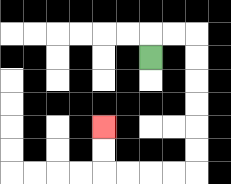{'start': '[6, 2]', 'end': '[4, 5]', 'path_directions': 'U,R,R,D,D,D,D,D,D,L,L,L,L,U,U', 'path_coordinates': '[[6, 2], [6, 1], [7, 1], [8, 1], [8, 2], [8, 3], [8, 4], [8, 5], [8, 6], [8, 7], [7, 7], [6, 7], [5, 7], [4, 7], [4, 6], [4, 5]]'}